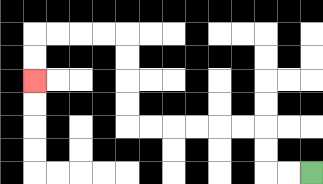{'start': '[13, 7]', 'end': '[1, 3]', 'path_directions': 'L,L,U,U,L,L,L,L,L,L,U,U,U,U,L,L,L,L,D,D', 'path_coordinates': '[[13, 7], [12, 7], [11, 7], [11, 6], [11, 5], [10, 5], [9, 5], [8, 5], [7, 5], [6, 5], [5, 5], [5, 4], [5, 3], [5, 2], [5, 1], [4, 1], [3, 1], [2, 1], [1, 1], [1, 2], [1, 3]]'}